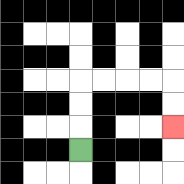{'start': '[3, 6]', 'end': '[7, 5]', 'path_directions': 'U,U,U,R,R,R,R,D,D', 'path_coordinates': '[[3, 6], [3, 5], [3, 4], [3, 3], [4, 3], [5, 3], [6, 3], [7, 3], [7, 4], [7, 5]]'}